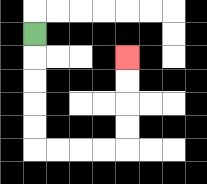{'start': '[1, 1]', 'end': '[5, 2]', 'path_directions': 'D,D,D,D,D,R,R,R,R,U,U,U,U', 'path_coordinates': '[[1, 1], [1, 2], [1, 3], [1, 4], [1, 5], [1, 6], [2, 6], [3, 6], [4, 6], [5, 6], [5, 5], [5, 4], [5, 3], [5, 2]]'}